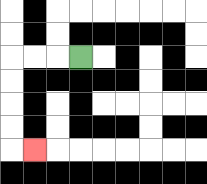{'start': '[3, 2]', 'end': '[1, 6]', 'path_directions': 'L,L,L,D,D,D,D,R', 'path_coordinates': '[[3, 2], [2, 2], [1, 2], [0, 2], [0, 3], [0, 4], [0, 5], [0, 6], [1, 6]]'}